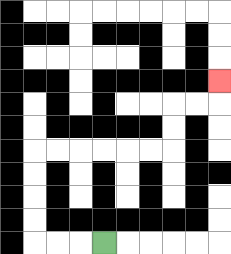{'start': '[4, 10]', 'end': '[9, 3]', 'path_directions': 'L,L,L,U,U,U,U,R,R,R,R,R,R,U,U,R,R,U', 'path_coordinates': '[[4, 10], [3, 10], [2, 10], [1, 10], [1, 9], [1, 8], [1, 7], [1, 6], [2, 6], [3, 6], [4, 6], [5, 6], [6, 6], [7, 6], [7, 5], [7, 4], [8, 4], [9, 4], [9, 3]]'}